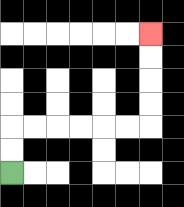{'start': '[0, 7]', 'end': '[6, 1]', 'path_directions': 'U,U,R,R,R,R,R,R,U,U,U,U', 'path_coordinates': '[[0, 7], [0, 6], [0, 5], [1, 5], [2, 5], [3, 5], [4, 5], [5, 5], [6, 5], [6, 4], [6, 3], [6, 2], [6, 1]]'}